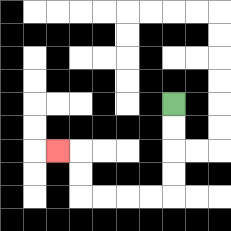{'start': '[7, 4]', 'end': '[2, 6]', 'path_directions': 'D,D,D,D,L,L,L,L,U,U,L', 'path_coordinates': '[[7, 4], [7, 5], [7, 6], [7, 7], [7, 8], [6, 8], [5, 8], [4, 8], [3, 8], [3, 7], [3, 6], [2, 6]]'}